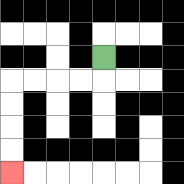{'start': '[4, 2]', 'end': '[0, 7]', 'path_directions': 'D,L,L,L,L,D,D,D,D', 'path_coordinates': '[[4, 2], [4, 3], [3, 3], [2, 3], [1, 3], [0, 3], [0, 4], [0, 5], [0, 6], [0, 7]]'}